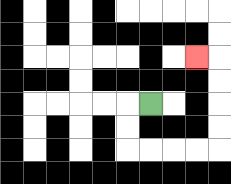{'start': '[6, 4]', 'end': '[8, 2]', 'path_directions': 'L,D,D,R,R,R,R,U,U,U,U,L', 'path_coordinates': '[[6, 4], [5, 4], [5, 5], [5, 6], [6, 6], [7, 6], [8, 6], [9, 6], [9, 5], [9, 4], [9, 3], [9, 2], [8, 2]]'}